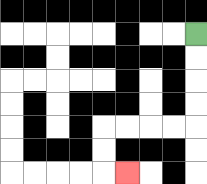{'start': '[8, 1]', 'end': '[5, 7]', 'path_directions': 'D,D,D,D,L,L,L,L,D,D,R', 'path_coordinates': '[[8, 1], [8, 2], [8, 3], [8, 4], [8, 5], [7, 5], [6, 5], [5, 5], [4, 5], [4, 6], [4, 7], [5, 7]]'}